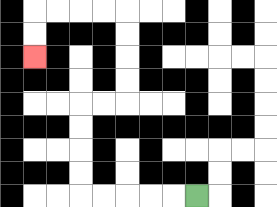{'start': '[8, 8]', 'end': '[1, 2]', 'path_directions': 'L,L,L,L,L,U,U,U,U,R,R,U,U,U,U,L,L,L,L,D,D', 'path_coordinates': '[[8, 8], [7, 8], [6, 8], [5, 8], [4, 8], [3, 8], [3, 7], [3, 6], [3, 5], [3, 4], [4, 4], [5, 4], [5, 3], [5, 2], [5, 1], [5, 0], [4, 0], [3, 0], [2, 0], [1, 0], [1, 1], [1, 2]]'}